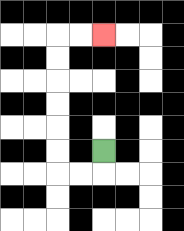{'start': '[4, 6]', 'end': '[4, 1]', 'path_directions': 'D,L,L,U,U,U,U,U,U,R,R', 'path_coordinates': '[[4, 6], [4, 7], [3, 7], [2, 7], [2, 6], [2, 5], [2, 4], [2, 3], [2, 2], [2, 1], [3, 1], [4, 1]]'}